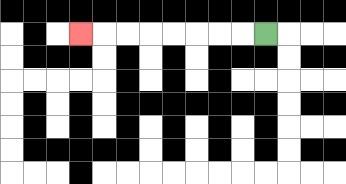{'start': '[11, 1]', 'end': '[3, 1]', 'path_directions': 'L,L,L,L,L,L,L,L', 'path_coordinates': '[[11, 1], [10, 1], [9, 1], [8, 1], [7, 1], [6, 1], [5, 1], [4, 1], [3, 1]]'}